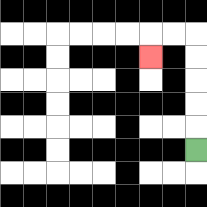{'start': '[8, 6]', 'end': '[6, 2]', 'path_directions': 'U,U,U,U,U,L,L,D', 'path_coordinates': '[[8, 6], [8, 5], [8, 4], [8, 3], [8, 2], [8, 1], [7, 1], [6, 1], [6, 2]]'}